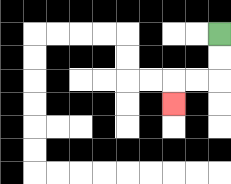{'start': '[9, 1]', 'end': '[7, 4]', 'path_directions': 'D,D,L,L,D', 'path_coordinates': '[[9, 1], [9, 2], [9, 3], [8, 3], [7, 3], [7, 4]]'}